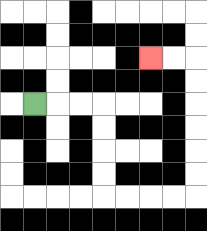{'start': '[1, 4]', 'end': '[6, 2]', 'path_directions': 'R,R,R,D,D,D,D,R,R,R,R,U,U,U,U,U,U,L,L', 'path_coordinates': '[[1, 4], [2, 4], [3, 4], [4, 4], [4, 5], [4, 6], [4, 7], [4, 8], [5, 8], [6, 8], [7, 8], [8, 8], [8, 7], [8, 6], [8, 5], [8, 4], [8, 3], [8, 2], [7, 2], [6, 2]]'}